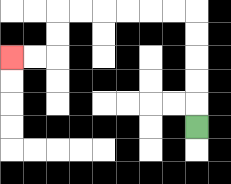{'start': '[8, 5]', 'end': '[0, 2]', 'path_directions': 'U,U,U,U,U,L,L,L,L,L,L,D,D,L,L', 'path_coordinates': '[[8, 5], [8, 4], [8, 3], [8, 2], [8, 1], [8, 0], [7, 0], [6, 0], [5, 0], [4, 0], [3, 0], [2, 0], [2, 1], [2, 2], [1, 2], [0, 2]]'}